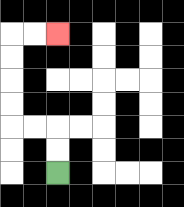{'start': '[2, 7]', 'end': '[2, 1]', 'path_directions': 'U,U,L,L,U,U,U,U,R,R', 'path_coordinates': '[[2, 7], [2, 6], [2, 5], [1, 5], [0, 5], [0, 4], [0, 3], [0, 2], [0, 1], [1, 1], [2, 1]]'}